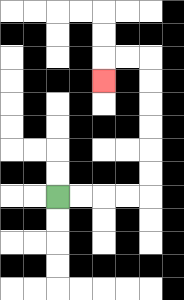{'start': '[2, 8]', 'end': '[4, 3]', 'path_directions': 'R,R,R,R,U,U,U,U,U,U,L,L,D', 'path_coordinates': '[[2, 8], [3, 8], [4, 8], [5, 8], [6, 8], [6, 7], [6, 6], [6, 5], [6, 4], [6, 3], [6, 2], [5, 2], [4, 2], [4, 3]]'}